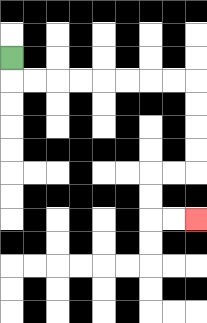{'start': '[0, 2]', 'end': '[8, 9]', 'path_directions': 'D,R,R,R,R,R,R,R,R,D,D,D,D,L,L,D,D,R,R', 'path_coordinates': '[[0, 2], [0, 3], [1, 3], [2, 3], [3, 3], [4, 3], [5, 3], [6, 3], [7, 3], [8, 3], [8, 4], [8, 5], [8, 6], [8, 7], [7, 7], [6, 7], [6, 8], [6, 9], [7, 9], [8, 9]]'}